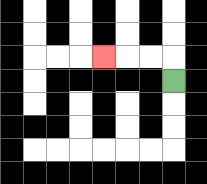{'start': '[7, 3]', 'end': '[4, 2]', 'path_directions': 'U,L,L,L', 'path_coordinates': '[[7, 3], [7, 2], [6, 2], [5, 2], [4, 2]]'}